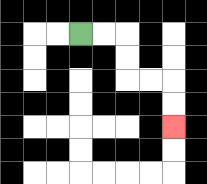{'start': '[3, 1]', 'end': '[7, 5]', 'path_directions': 'R,R,D,D,R,R,D,D', 'path_coordinates': '[[3, 1], [4, 1], [5, 1], [5, 2], [5, 3], [6, 3], [7, 3], [7, 4], [7, 5]]'}